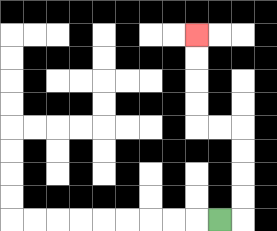{'start': '[9, 9]', 'end': '[8, 1]', 'path_directions': 'R,U,U,U,U,L,L,U,U,U,U', 'path_coordinates': '[[9, 9], [10, 9], [10, 8], [10, 7], [10, 6], [10, 5], [9, 5], [8, 5], [8, 4], [8, 3], [8, 2], [8, 1]]'}